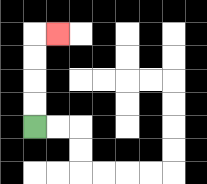{'start': '[1, 5]', 'end': '[2, 1]', 'path_directions': 'U,U,U,U,R', 'path_coordinates': '[[1, 5], [1, 4], [1, 3], [1, 2], [1, 1], [2, 1]]'}